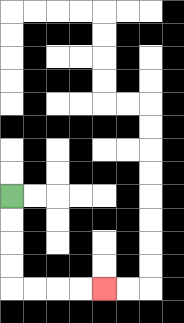{'start': '[0, 8]', 'end': '[4, 12]', 'path_directions': 'D,D,D,D,R,R,R,R', 'path_coordinates': '[[0, 8], [0, 9], [0, 10], [0, 11], [0, 12], [1, 12], [2, 12], [3, 12], [4, 12]]'}